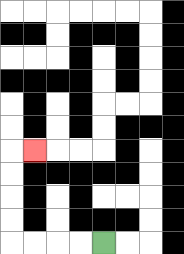{'start': '[4, 10]', 'end': '[1, 6]', 'path_directions': 'L,L,L,L,U,U,U,U,R', 'path_coordinates': '[[4, 10], [3, 10], [2, 10], [1, 10], [0, 10], [0, 9], [0, 8], [0, 7], [0, 6], [1, 6]]'}